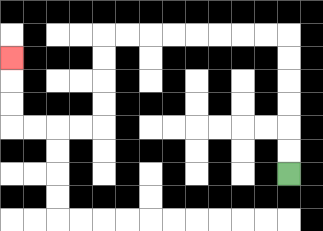{'start': '[12, 7]', 'end': '[0, 2]', 'path_directions': 'U,U,U,U,U,U,L,L,L,L,L,L,L,L,D,D,D,D,L,L,L,L,U,U,U', 'path_coordinates': '[[12, 7], [12, 6], [12, 5], [12, 4], [12, 3], [12, 2], [12, 1], [11, 1], [10, 1], [9, 1], [8, 1], [7, 1], [6, 1], [5, 1], [4, 1], [4, 2], [4, 3], [4, 4], [4, 5], [3, 5], [2, 5], [1, 5], [0, 5], [0, 4], [0, 3], [0, 2]]'}